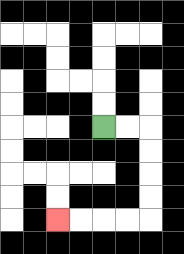{'start': '[4, 5]', 'end': '[2, 9]', 'path_directions': 'R,R,D,D,D,D,L,L,L,L', 'path_coordinates': '[[4, 5], [5, 5], [6, 5], [6, 6], [6, 7], [6, 8], [6, 9], [5, 9], [4, 9], [3, 9], [2, 9]]'}